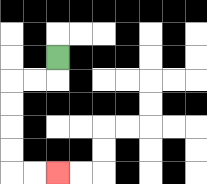{'start': '[2, 2]', 'end': '[2, 7]', 'path_directions': 'D,L,L,D,D,D,D,R,R', 'path_coordinates': '[[2, 2], [2, 3], [1, 3], [0, 3], [0, 4], [0, 5], [0, 6], [0, 7], [1, 7], [2, 7]]'}